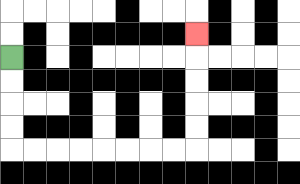{'start': '[0, 2]', 'end': '[8, 1]', 'path_directions': 'D,D,D,D,R,R,R,R,R,R,R,R,U,U,U,U,U', 'path_coordinates': '[[0, 2], [0, 3], [0, 4], [0, 5], [0, 6], [1, 6], [2, 6], [3, 6], [4, 6], [5, 6], [6, 6], [7, 6], [8, 6], [8, 5], [8, 4], [8, 3], [8, 2], [8, 1]]'}